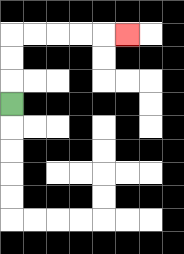{'start': '[0, 4]', 'end': '[5, 1]', 'path_directions': 'U,U,U,R,R,R,R,R', 'path_coordinates': '[[0, 4], [0, 3], [0, 2], [0, 1], [1, 1], [2, 1], [3, 1], [4, 1], [5, 1]]'}